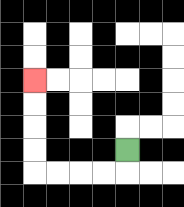{'start': '[5, 6]', 'end': '[1, 3]', 'path_directions': 'D,L,L,L,L,U,U,U,U', 'path_coordinates': '[[5, 6], [5, 7], [4, 7], [3, 7], [2, 7], [1, 7], [1, 6], [1, 5], [1, 4], [1, 3]]'}